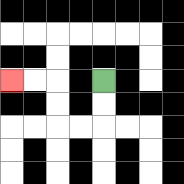{'start': '[4, 3]', 'end': '[0, 3]', 'path_directions': 'D,D,L,L,U,U,L,L', 'path_coordinates': '[[4, 3], [4, 4], [4, 5], [3, 5], [2, 5], [2, 4], [2, 3], [1, 3], [0, 3]]'}